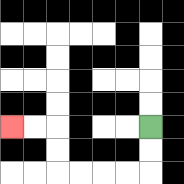{'start': '[6, 5]', 'end': '[0, 5]', 'path_directions': 'D,D,L,L,L,L,U,U,L,L', 'path_coordinates': '[[6, 5], [6, 6], [6, 7], [5, 7], [4, 7], [3, 7], [2, 7], [2, 6], [2, 5], [1, 5], [0, 5]]'}